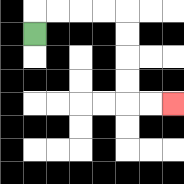{'start': '[1, 1]', 'end': '[7, 4]', 'path_directions': 'U,R,R,R,R,D,D,D,D,R,R', 'path_coordinates': '[[1, 1], [1, 0], [2, 0], [3, 0], [4, 0], [5, 0], [5, 1], [5, 2], [5, 3], [5, 4], [6, 4], [7, 4]]'}